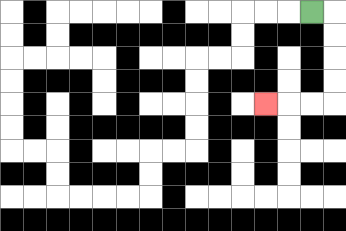{'start': '[13, 0]', 'end': '[11, 4]', 'path_directions': 'R,D,D,D,D,L,L,L', 'path_coordinates': '[[13, 0], [14, 0], [14, 1], [14, 2], [14, 3], [14, 4], [13, 4], [12, 4], [11, 4]]'}